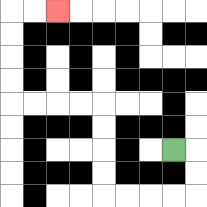{'start': '[7, 6]', 'end': '[2, 0]', 'path_directions': 'R,D,D,L,L,L,L,U,U,U,U,L,L,L,L,U,U,U,U,R,R', 'path_coordinates': '[[7, 6], [8, 6], [8, 7], [8, 8], [7, 8], [6, 8], [5, 8], [4, 8], [4, 7], [4, 6], [4, 5], [4, 4], [3, 4], [2, 4], [1, 4], [0, 4], [0, 3], [0, 2], [0, 1], [0, 0], [1, 0], [2, 0]]'}